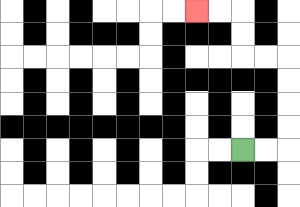{'start': '[10, 6]', 'end': '[8, 0]', 'path_directions': 'R,R,U,U,U,U,L,L,U,U,L,L', 'path_coordinates': '[[10, 6], [11, 6], [12, 6], [12, 5], [12, 4], [12, 3], [12, 2], [11, 2], [10, 2], [10, 1], [10, 0], [9, 0], [8, 0]]'}